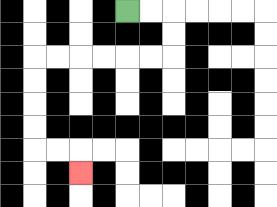{'start': '[5, 0]', 'end': '[3, 7]', 'path_directions': 'R,R,D,D,L,L,L,L,L,L,D,D,D,D,R,R,D', 'path_coordinates': '[[5, 0], [6, 0], [7, 0], [7, 1], [7, 2], [6, 2], [5, 2], [4, 2], [3, 2], [2, 2], [1, 2], [1, 3], [1, 4], [1, 5], [1, 6], [2, 6], [3, 6], [3, 7]]'}